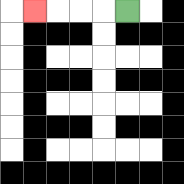{'start': '[5, 0]', 'end': '[1, 0]', 'path_directions': 'L,L,L,L', 'path_coordinates': '[[5, 0], [4, 0], [3, 0], [2, 0], [1, 0]]'}